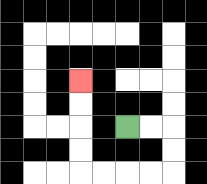{'start': '[5, 5]', 'end': '[3, 3]', 'path_directions': 'R,R,D,D,L,L,L,L,U,U,U,U', 'path_coordinates': '[[5, 5], [6, 5], [7, 5], [7, 6], [7, 7], [6, 7], [5, 7], [4, 7], [3, 7], [3, 6], [3, 5], [3, 4], [3, 3]]'}